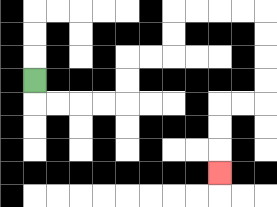{'start': '[1, 3]', 'end': '[9, 7]', 'path_directions': 'D,R,R,R,R,U,U,R,R,U,U,R,R,R,R,D,D,D,D,L,L,D,D,D', 'path_coordinates': '[[1, 3], [1, 4], [2, 4], [3, 4], [4, 4], [5, 4], [5, 3], [5, 2], [6, 2], [7, 2], [7, 1], [7, 0], [8, 0], [9, 0], [10, 0], [11, 0], [11, 1], [11, 2], [11, 3], [11, 4], [10, 4], [9, 4], [9, 5], [9, 6], [9, 7]]'}